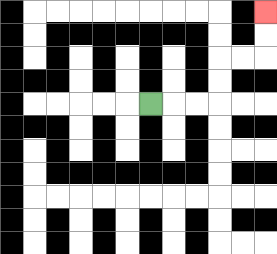{'start': '[6, 4]', 'end': '[11, 0]', 'path_directions': 'R,R,R,U,U,R,R,U,U', 'path_coordinates': '[[6, 4], [7, 4], [8, 4], [9, 4], [9, 3], [9, 2], [10, 2], [11, 2], [11, 1], [11, 0]]'}